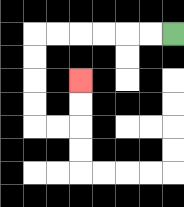{'start': '[7, 1]', 'end': '[3, 3]', 'path_directions': 'L,L,L,L,L,L,D,D,D,D,R,R,U,U', 'path_coordinates': '[[7, 1], [6, 1], [5, 1], [4, 1], [3, 1], [2, 1], [1, 1], [1, 2], [1, 3], [1, 4], [1, 5], [2, 5], [3, 5], [3, 4], [3, 3]]'}